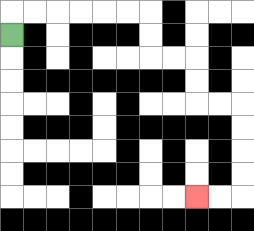{'start': '[0, 1]', 'end': '[8, 8]', 'path_directions': 'U,R,R,R,R,R,R,D,D,R,R,D,D,R,R,D,D,D,D,L,L', 'path_coordinates': '[[0, 1], [0, 0], [1, 0], [2, 0], [3, 0], [4, 0], [5, 0], [6, 0], [6, 1], [6, 2], [7, 2], [8, 2], [8, 3], [8, 4], [9, 4], [10, 4], [10, 5], [10, 6], [10, 7], [10, 8], [9, 8], [8, 8]]'}